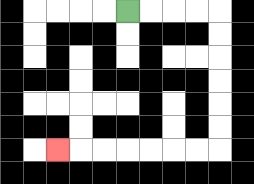{'start': '[5, 0]', 'end': '[2, 6]', 'path_directions': 'R,R,R,R,D,D,D,D,D,D,L,L,L,L,L,L,L', 'path_coordinates': '[[5, 0], [6, 0], [7, 0], [8, 0], [9, 0], [9, 1], [9, 2], [9, 3], [9, 4], [9, 5], [9, 6], [8, 6], [7, 6], [6, 6], [5, 6], [4, 6], [3, 6], [2, 6]]'}